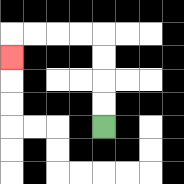{'start': '[4, 5]', 'end': '[0, 2]', 'path_directions': 'U,U,U,U,L,L,L,L,D', 'path_coordinates': '[[4, 5], [4, 4], [4, 3], [4, 2], [4, 1], [3, 1], [2, 1], [1, 1], [0, 1], [0, 2]]'}